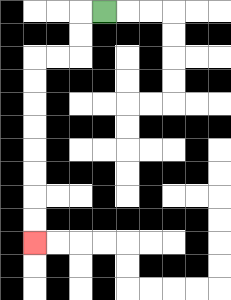{'start': '[4, 0]', 'end': '[1, 10]', 'path_directions': 'L,D,D,L,L,D,D,D,D,D,D,D,D', 'path_coordinates': '[[4, 0], [3, 0], [3, 1], [3, 2], [2, 2], [1, 2], [1, 3], [1, 4], [1, 5], [1, 6], [1, 7], [1, 8], [1, 9], [1, 10]]'}